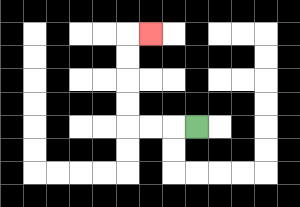{'start': '[8, 5]', 'end': '[6, 1]', 'path_directions': 'L,L,L,U,U,U,U,R', 'path_coordinates': '[[8, 5], [7, 5], [6, 5], [5, 5], [5, 4], [5, 3], [5, 2], [5, 1], [6, 1]]'}